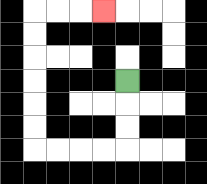{'start': '[5, 3]', 'end': '[4, 0]', 'path_directions': 'D,D,D,L,L,L,L,U,U,U,U,U,U,R,R,R', 'path_coordinates': '[[5, 3], [5, 4], [5, 5], [5, 6], [4, 6], [3, 6], [2, 6], [1, 6], [1, 5], [1, 4], [1, 3], [1, 2], [1, 1], [1, 0], [2, 0], [3, 0], [4, 0]]'}